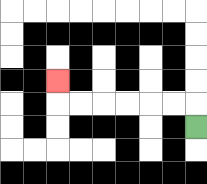{'start': '[8, 5]', 'end': '[2, 3]', 'path_directions': 'U,L,L,L,L,L,L,U', 'path_coordinates': '[[8, 5], [8, 4], [7, 4], [6, 4], [5, 4], [4, 4], [3, 4], [2, 4], [2, 3]]'}